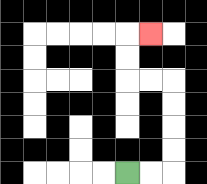{'start': '[5, 7]', 'end': '[6, 1]', 'path_directions': 'R,R,U,U,U,U,L,L,U,U,R', 'path_coordinates': '[[5, 7], [6, 7], [7, 7], [7, 6], [7, 5], [7, 4], [7, 3], [6, 3], [5, 3], [5, 2], [5, 1], [6, 1]]'}